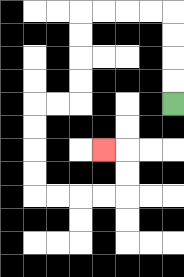{'start': '[7, 4]', 'end': '[4, 6]', 'path_directions': 'U,U,U,U,L,L,L,L,D,D,D,D,L,L,D,D,D,D,R,R,R,R,U,U,L', 'path_coordinates': '[[7, 4], [7, 3], [7, 2], [7, 1], [7, 0], [6, 0], [5, 0], [4, 0], [3, 0], [3, 1], [3, 2], [3, 3], [3, 4], [2, 4], [1, 4], [1, 5], [1, 6], [1, 7], [1, 8], [2, 8], [3, 8], [4, 8], [5, 8], [5, 7], [5, 6], [4, 6]]'}